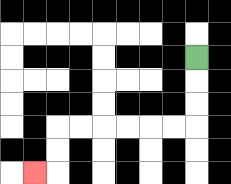{'start': '[8, 2]', 'end': '[1, 7]', 'path_directions': 'D,D,D,L,L,L,L,L,L,D,D,L', 'path_coordinates': '[[8, 2], [8, 3], [8, 4], [8, 5], [7, 5], [6, 5], [5, 5], [4, 5], [3, 5], [2, 5], [2, 6], [2, 7], [1, 7]]'}